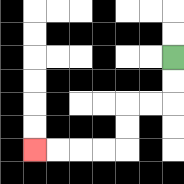{'start': '[7, 2]', 'end': '[1, 6]', 'path_directions': 'D,D,L,L,D,D,L,L,L,L', 'path_coordinates': '[[7, 2], [7, 3], [7, 4], [6, 4], [5, 4], [5, 5], [5, 6], [4, 6], [3, 6], [2, 6], [1, 6]]'}